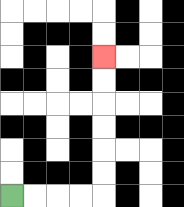{'start': '[0, 8]', 'end': '[4, 2]', 'path_directions': 'R,R,R,R,U,U,U,U,U,U', 'path_coordinates': '[[0, 8], [1, 8], [2, 8], [3, 8], [4, 8], [4, 7], [4, 6], [4, 5], [4, 4], [4, 3], [4, 2]]'}